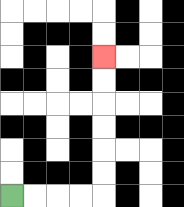{'start': '[0, 8]', 'end': '[4, 2]', 'path_directions': 'R,R,R,R,U,U,U,U,U,U', 'path_coordinates': '[[0, 8], [1, 8], [2, 8], [3, 8], [4, 8], [4, 7], [4, 6], [4, 5], [4, 4], [4, 3], [4, 2]]'}